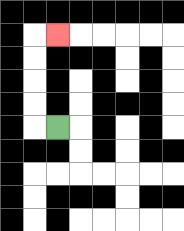{'start': '[2, 5]', 'end': '[2, 1]', 'path_directions': 'L,U,U,U,U,R', 'path_coordinates': '[[2, 5], [1, 5], [1, 4], [1, 3], [1, 2], [1, 1], [2, 1]]'}